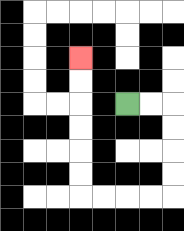{'start': '[5, 4]', 'end': '[3, 2]', 'path_directions': 'R,R,D,D,D,D,L,L,L,L,U,U,U,U,U,U', 'path_coordinates': '[[5, 4], [6, 4], [7, 4], [7, 5], [7, 6], [7, 7], [7, 8], [6, 8], [5, 8], [4, 8], [3, 8], [3, 7], [3, 6], [3, 5], [3, 4], [3, 3], [3, 2]]'}